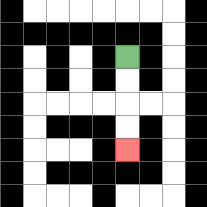{'start': '[5, 2]', 'end': '[5, 6]', 'path_directions': 'D,D,D,D', 'path_coordinates': '[[5, 2], [5, 3], [5, 4], [5, 5], [5, 6]]'}